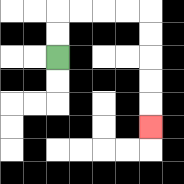{'start': '[2, 2]', 'end': '[6, 5]', 'path_directions': 'U,U,R,R,R,R,D,D,D,D,D', 'path_coordinates': '[[2, 2], [2, 1], [2, 0], [3, 0], [4, 0], [5, 0], [6, 0], [6, 1], [6, 2], [6, 3], [6, 4], [6, 5]]'}